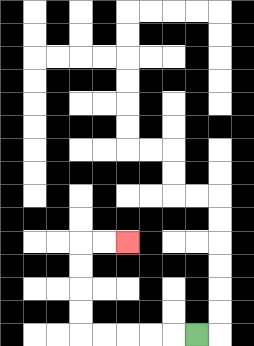{'start': '[8, 14]', 'end': '[5, 10]', 'path_directions': 'L,L,L,L,L,U,U,U,U,R,R', 'path_coordinates': '[[8, 14], [7, 14], [6, 14], [5, 14], [4, 14], [3, 14], [3, 13], [3, 12], [3, 11], [3, 10], [4, 10], [5, 10]]'}